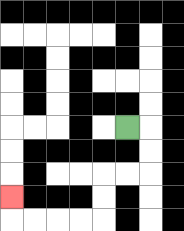{'start': '[5, 5]', 'end': '[0, 8]', 'path_directions': 'R,D,D,L,L,D,D,L,L,L,L,U', 'path_coordinates': '[[5, 5], [6, 5], [6, 6], [6, 7], [5, 7], [4, 7], [4, 8], [4, 9], [3, 9], [2, 9], [1, 9], [0, 9], [0, 8]]'}